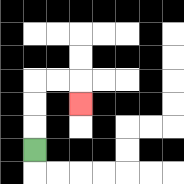{'start': '[1, 6]', 'end': '[3, 4]', 'path_directions': 'U,U,U,R,R,D', 'path_coordinates': '[[1, 6], [1, 5], [1, 4], [1, 3], [2, 3], [3, 3], [3, 4]]'}